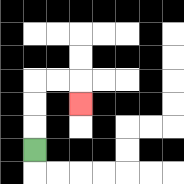{'start': '[1, 6]', 'end': '[3, 4]', 'path_directions': 'U,U,U,R,R,D', 'path_coordinates': '[[1, 6], [1, 5], [1, 4], [1, 3], [2, 3], [3, 3], [3, 4]]'}